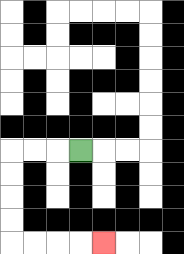{'start': '[3, 6]', 'end': '[4, 10]', 'path_directions': 'L,L,L,D,D,D,D,R,R,R,R', 'path_coordinates': '[[3, 6], [2, 6], [1, 6], [0, 6], [0, 7], [0, 8], [0, 9], [0, 10], [1, 10], [2, 10], [3, 10], [4, 10]]'}